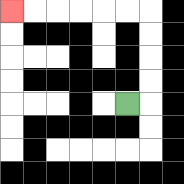{'start': '[5, 4]', 'end': '[0, 0]', 'path_directions': 'R,U,U,U,U,L,L,L,L,L,L', 'path_coordinates': '[[5, 4], [6, 4], [6, 3], [6, 2], [6, 1], [6, 0], [5, 0], [4, 0], [3, 0], [2, 0], [1, 0], [0, 0]]'}